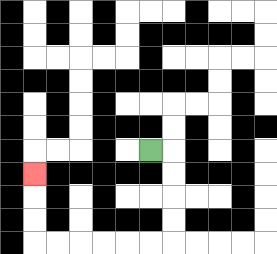{'start': '[6, 6]', 'end': '[1, 7]', 'path_directions': 'R,D,D,D,D,L,L,L,L,L,L,U,U,U', 'path_coordinates': '[[6, 6], [7, 6], [7, 7], [7, 8], [7, 9], [7, 10], [6, 10], [5, 10], [4, 10], [3, 10], [2, 10], [1, 10], [1, 9], [1, 8], [1, 7]]'}